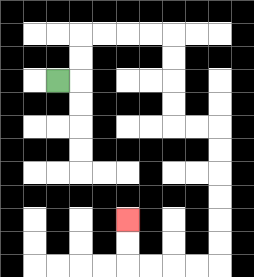{'start': '[2, 3]', 'end': '[5, 9]', 'path_directions': 'R,U,U,R,R,R,R,D,D,D,D,R,R,D,D,D,D,D,D,L,L,L,L,U,U', 'path_coordinates': '[[2, 3], [3, 3], [3, 2], [3, 1], [4, 1], [5, 1], [6, 1], [7, 1], [7, 2], [7, 3], [7, 4], [7, 5], [8, 5], [9, 5], [9, 6], [9, 7], [9, 8], [9, 9], [9, 10], [9, 11], [8, 11], [7, 11], [6, 11], [5, 11], [5, 10], [5, 9]]'}